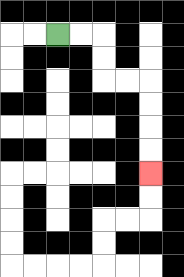{'start': '[2, 1]', 'end': '[6, 7]', 'path_directions': 'R,R,D,D,R,R,D,D,D,D', 'path_coordinates': '[[2, 1], [3, 1], [4, 1], [4, 2], [4, 3], [5, 3], [6, 3], [6, 4], [6, 5], [6, 6], [6, 7]]'}